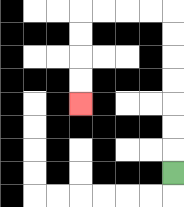{'start': '[7, 7]', 'end': '[3, 4]', 'path_directions': 'U,U,U,U,U,U,U,L,L,L,L,D,D,D,D', 'path_coordinates': '[[7, 7], [7, 6], [7, 5], [7, 4], [7, 3], [7, 2], [7, 1], [7, 0], [6, 0], [5, 0], [4, 0], [3, 0], [3, 1], [3, 2], [3, 3], [3, 4]]'}